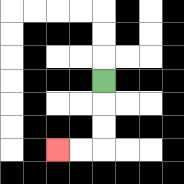{'start': '[4, 3]', 'end': '[2, 6]', 'path_directions': 'D,D,D,L,L', 'path_coordinates': '[[4, 3], [4, 4], [4, 5], [4, 6], [3, 6], [2, 6]]'}